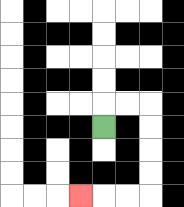{'start': '[4, 5]', 'end': '[3, 8]', 'path_directions': 'U,R,R,D,D,D,D,L,L,L', 'path_coordinates': '[[4, 5], [4, 4], [5, 4], [6, 4], [6, 5], [6, 6], [6, 7], [6, 8], [5, 8], [4, 8], [3, 8]]'}